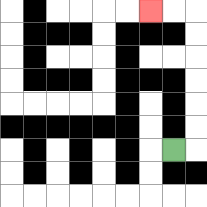{'start': '[7, 6]', 'end': '[6, 0]', 'path_directions': 'R,U,U,U,U,U,U,L,L', 'path_coordinates': '[[7, 6], [8, 6], [8, 5], [8, 4], [8, 3], [8, 2], [8, 1], [8, 0], [7, 0], [6, 0]]'}